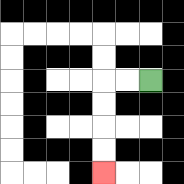{'start': '[6, 3]', 'end': '[4, 7]', 'path_directions': 'L,L,D,D,D,D', 'path_coordinates': '[[6, 3], [5, 3], [4, 3], [4, 4], [4, 5], [4, 6], [4, 7]]'}